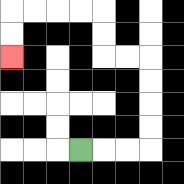{'start': '[3, 6]', 'end': '[0, 2]', 'path_directions': 'R,R,R,U,U,U,U,L,L,U,U,L,L,L,L,D,D', 'path_coordinates': '[[3, 6], [4, 6], [5, 6], [6, 6], [6, 5], [6, 4], [6, 3], [6, 2], [5, 2], [4, 2], [4, 1], [4, 0], [3, 0], [2, 0], [1, 0], [0, 0], [0, 1], [0, 2]]'}